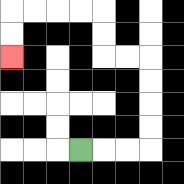{'start': '[3, 6]', 'end': '[0, 2]', 'path_directions': 'R,R,R,U,U,U,U,L,L,U,U,L,L,L,L,D,D', 'path_coordinates': '[[3, 6], [4, 6], [5, 6], [6, 6], [6, 5], [6, 4], [6, 3], [6, 2], [5, 2], [4, 2], [4, 1], [4, 0], [3, 0], [2, 0], [1, 0], [0, 0], [0, 1], [0, 2]]'}